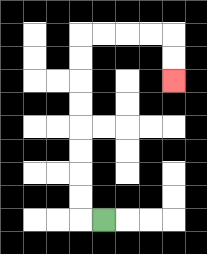{'start': '[4, 9]', 'end': '[7, 3]', 'path_directions': 'L,U,U,U,U,U,U,U,U,R,R,R,R,D,D', 'path_coordinates': '[[4, 9], [3, 9], [3, 8], [3, 7], [3, 6], [3, 5], [3, 4], [3, 3], [3, 2], [3, 1], [4, 1], [5, 1], [6, 1], [7, 1], [7, 2], [7, 3]]'}